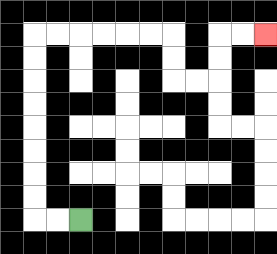{'start': '[3, 9]', 'end': '[11, 1]', 'path_directions': 'L,L,U,U,U,U,U,U,U,U,R,R,R,R,R,R,D,D,R,R,U,U,R,R', 'path_coordinates': '[[3, 9], [2, 9], [1, 9], [1, 8], [1, 7], [1, 6], [1, 5], [1, 4], [1, 3], [1, 2], [1, 1], [2, 1], [3, 1], [4, 1], [5, 1], [6, 1], [7, 1], [7, 2], [7, 3], [8, 3], [9, 3], [9, 2], [9, 1], [10, 1], [11, 1]]'}